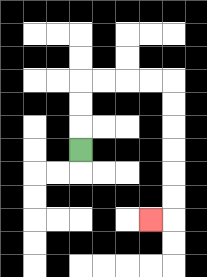{'start': '[3, 6]', 'end': '[6, 9]', 'path_directions': 'U,U,U,R,R,R,R,D,D,D,D,D,D,L', 'path_coordinates': '[[3, 6], [3, 5], [3, 4], [3, 3], [4, 3], [5, 3], [6, 3], [7, 3], [7, 4], [7, 5], [7, 6], [7, 7], [7, 8], [7, 9], [6, 9]]'}